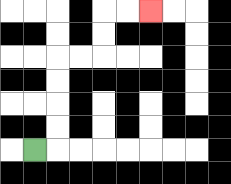{'start': '[1, 6]', 'end': '[6, 0]', 'path_directions': 'R,U,U,U,U,R,R,U,U,R,R', 'path_coordinates': '[[1, 6], [2, 6], [2, 5], [2, 4], [2, 3], [2, 2], [3, 2], [4, 2], [4, 1], [4, 0], [5, 0], [6, 0]]'}